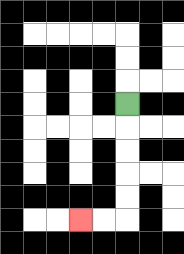{'start': '[5, 4]', 'end': '[3, 9]', 'path_directions': 'D,D,D,D,D,L,L', 'path_coordinates': '[[5, 4], [5, 5], [5, 6], [5, 7], [5, 8], [5, 9], [4, 9], [3, 9]]'}